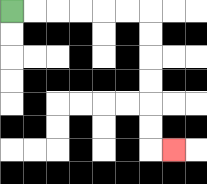{'start': '[0, 0]', 'end': '[7, 6]', 'path_directions': 'R,R,R,R,R,R,D,D,D,D,D,D,R', 'path_coordinates': '[[0, 0], [1, 0], [2, 0], [3, 0], [4, 0], [5, 0], [6, 0], [6, 1], [6, 2], [6, 3], [6, 4], [6, 5], [6, 6], [7, 6]]'}